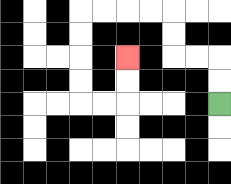{'start': '[9, 4]', 'end': '[5, 2]', 'path_directions': 'U,U,L,L,U,U,L,L,L,L,D,D,D,D,R,R,U,U', 'path_coordinates': '[[9, 4], [9, 3], [9, 2], [8, 2], [7, 2], [7, 1], [7, 0], [6, 0], [5, 0], [4, 0], [3, 0], [3, 1], [3, 2], [3, 3], [3, 4], [4, 4], [5, 4], [5, 3], [5, 2]]'}